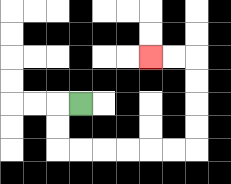{'start': '[3, 4]', 'end': '[6, 2]', 'path_directions': 'L,D,D,R,R,R,R,R,R,U,U,U,U,L,L', 'path_coordinates': '[[3, 4], [2, 4], [2, 5], [2, 6], [3, 6], [4, 6], [5, 6], [6, 6], [7, 6], [8, 6], [8, 5], [8, 4], [8, 3], [8, 2], [7, 2], [6, 2]]'}